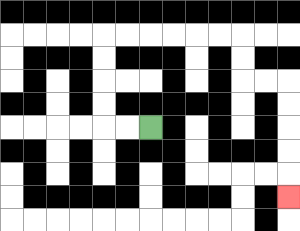{'start': '[6, 5]', 'end': '[12, 8]', 'path_directions': 'L,L,U,U,U,U,R,R,R,R,R,R,D,D,R,R,D,D,D,D,D', 'path_coordinates': '[[6, 5], [5, 5], [4, 5], [4, 4], [4, 3], [4, 2], [4, 1], [5, 1], [6, 1], [7, 1], [8, 1], [9, 1], [10, 1], [10, 2], [10, 3], [11, 3], [12, 3], [12, 4], [12, 5], [12, 6], [12, 7], [12, 8]]'}